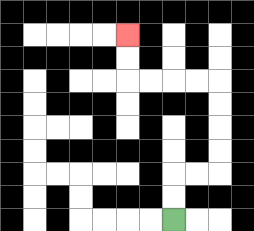{'start': '[7, 9]', 'end': '[5, 1]', 'path_directions': 'U,U,R,R,U,U,U,U,L,L,L,L,U,U', 'path_coordinates': '[[7, 9], [7, 8], [7, 7], [8, 7], [9, 7], [9, 6], [9, 5], [9, 4], [9, 3], [8, 3], [7, 3], [6, 3], [5, 3], [5, 2], [5, 1]]'}